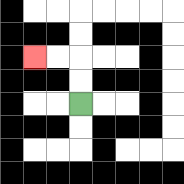{'start': '[3, 4]', 'end': '[1, 2]', 'path_directions': 'U,U,L,L', 'path_coordinates': '[[3, 4], [3, 3], [3, 2], [2, 2], [1, 2]]'}